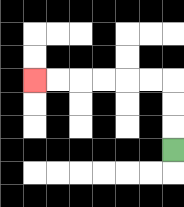{'start': '[7, 6]', 'end': '[1, 3]', 'path_directions': 'U,U,U,L,L,L,L,L,L', 'path_coordinates': '[[7, 6], [7, 5], [7, 4], [7, 3], [6, 3], [5, 3], [4, 3], [3, 3], [2, 3], [1, 3]]'}